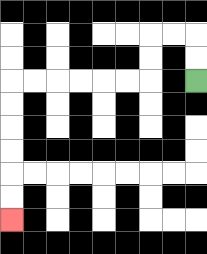{'start': '[8, 3]', 'end': '[0, 9]', 'path_directions': 'U,U,L,L,D,D,L,L,L,L,L,L,D,D,D,D,D,D', 'path_coordinates': '[[8, 3], [8, 2], [8, 1], [7, 1], [6, 1], [6, 2], [6, 3], [5, 3], [4, 3], [3, 3], [2, 3], [1, 3], [0, 3], [0, 4], [0, 5], [0, 6], [0, 7], [0, 8], [0, 9]]'}